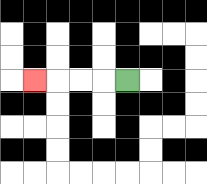{'start': '[5, 3]', 'end': '[1, 3]', 'path_directions': 'L,L,L,L', 'path_coordinates': '[[5, 3], [4, 3], [3, 3], [2, 3], [1, 3]]'}